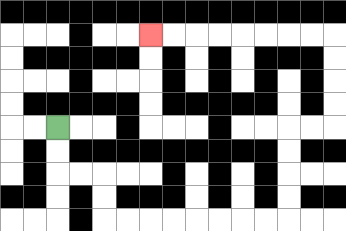{'start': '[2, 5]', 'end': '[6, 1]', 'path_directions': 'D,D,R,R,D,D,R,R,R,R,R,R,R,R,U,U,U,U,R,R,U,U,U,U,L,L,L,L,L,L,L,L', 'path_coordinates': '[[2, 5], [2, 6], [2, 7], [3, 7], [4, 7], [4, 8], [4, 9], [5, 9], [6, 9], [7, 9], [8, 9], [9, 9], [10, 9], [11, 9], [12, 9], [12, 8], [12, 7], [12, 6], [12, 5], [13, 5], [14, 5], [14, 4], [14, 3], [14, 2], [14, 1], [13, 1], [12, 1], [11, 1], [10, 1], [9, 1], [8, 1], [7, 1], [6, 1]]'}